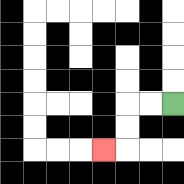{'start': '[7, 4]', 'end': '[4, 6]', 'path_directions': 'L,L,D,D,L', 'path_coordinates': '[[7, 4], [6, 4], [5, 4], [5, 5], [5, 6], [4, 6]]'}